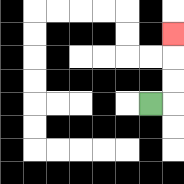{'start': '[6, 4]', 'end': '[7, 1]', 'path_directions': 'R,U,U,U', 'path_coordinates': '[[6, 4], [7, 4], [7, 3], [7, 2], [7, 1]]'}